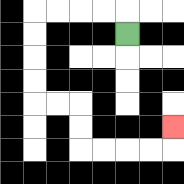{'start': '[5, 1]', 'end': '[7, 5]', 'path_directions': 'U,L,L,L,L,D,D,D,D,R,R,D,D,R,R,R,R,U', 'path_coordinates': '[[5, 1], [5, 0], [4, 0], [3, 0], [2, 0], [1, 0], [1, 1], [1, 2], [1, 3], [1, 4], [2, 4], [3, 4], [3, 5], [3, 6], [4, 6], [5, 6], [6, 6], [7, 6], [7, 5]]'}